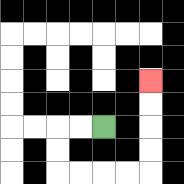{'start': '[4, 5]', 'end': '[6, 3]', 'path_directions': 'L,L,D,D,R,R,R,R,U,U,U,U', 'path_coordinates': '[[4, 5], [3, 5], [2, 5], [2, 6], [2, 7], [3, 7], [4, 7], [5, 7], [6, 7], [6, 6], [6, 5], [6, 4], [6, 3]]'}